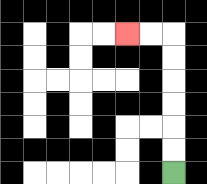{'start': '[7, 7]', 'end': '[5, 1]', 'path_directions': 'U,U,U,U,U,U,L,L', 'path_coordinates': '[[7, 7], [7, 6], [7, 5], [7, 4], [7, 3], [7, 2], [7, 1], [6, 1], [5, 1]]'}